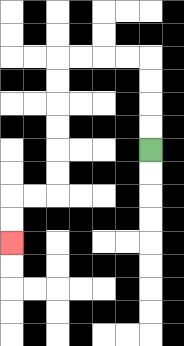{'start': '[6, 6]', 'end': '[0, 10]', 'path_directions': 'U,U,U,U,L,L,L,L,D,D,D,D,D,D,L,L,D,D', 'path_coordinates': '[[6, 6], [6, 5], [6, 4], [6, 3], [6, 2], [5, 2], [4, 2], [3, 2], [2, 2], [2, 3], [2, 4], [2, 5], [2, 6], [2, 7], [2, 8], [1, 8], [0, 8], [0, 9], [0, 10]]'}